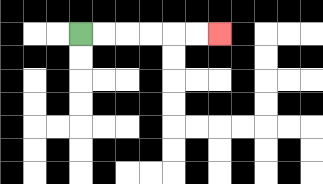{'start': '[3, 1]', 'end': '[9, 1]', 'path_directions': 'R,R,R,R,R,R', 'path_coordinates': '[[3, 1], [4, 1], [5, 1], [6, 1], [7, 1], [8, 1], [9, 1]]'}